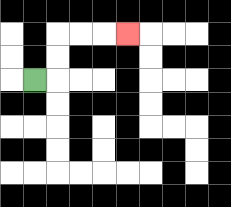{'start': '[1, 3]', 'end': '[5, 1]', 'path_directions': 'R,U,U,R,R,R', 'path_coordinates': '[[1, 3], [2, 3], [2, 2], [2, 1], [3, 1], [4, 1], [5, 1]]'}